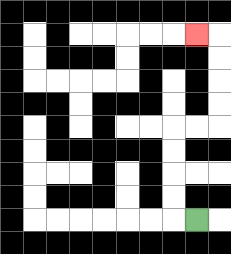{'start': '[8, 9]', 'end': '[8, 1]', 'path_directions': 'L,U,U,U,U,R,R,U,U,U,U,L', 'path_coordinates': '[[8, 9], [7, 9], [7, 8], [7, 7], [7, 6], [7, 5], [8, 5], [9, 5], [9, 4], [9, 3], [9, 2], [9, 1], [8, 1]]'}